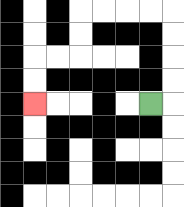{'start': '[6, 4]', 'end': '[1, 4]', 'path_directions': 'R,U,U,U,U,L,L,L,L,D,D,L,L,D,D', 'path_coordinates': '[[6, 4], [7, 4], [7, 3], [7, 2], [7, 1], [7, 0], [6, 0], [5, 0], [4, 0], [3, 0], [3, 1], [3, 2], [2, 2], [1, 2], [1, 3], [1, 4]]'}